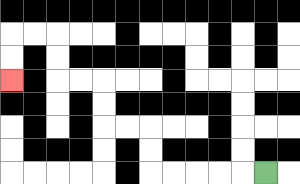{'start': '[11, 7]', 'end': '[0, 3]', 'path_directions': 'L,L,L,L,L,U,U,L,L,U,U,L,L,U,U,L,L,D,D', 'path_coordinates': '[[11, 7], [10, 7], [9, 7], [8, 7], [7, 7], [6, 7], [6, 6], [6, 5], [5, 5], [4, 5], [4, 4], [4, 3], [3, 3], [2, 3], [2, 2], [2, 1], [1, 1], [0, 1], [0, 2], [0, 3]]'}